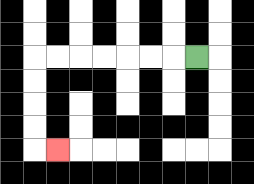{'start': '[8, 2]', 'end': '[2, 6]', 'path_directions': 'L,L,L,L,L,L,L,D,D,D,D,R', 'path_coordinates': '[[8, 2], [7, 2], [6, 2], [5, 2], [4, 2], [3, 2], [2, 2], [1, 2], [1, 3], [1, 4], [1, 5], [1, 6], [2, 6]]'}